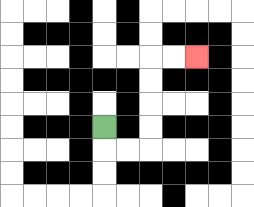{'start': '[4, 5]', 'end': '[8, 2]', 'path_directions': 'D,R,R,U,U,U,U,R,R', 'path_coordinates': '[[4, 5], [4, 6], [5, 6], [6, 6], [6, 5], [6, 4], [6, 3], [6, 2], [7, 2], [8, 2]]'}